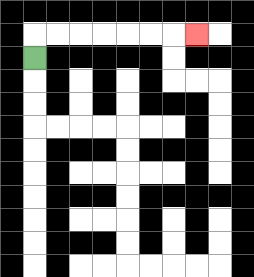{'start': '[1, 2]', 'end': '[8, 1]', 'path_directions': 'U,R,R,R,R,R,R,R', 'path_coordinates': '[[1, 2], [1, 1], [2, 1], [3, 1], [4, 1], [5, 1], [6, 1], [7, 1], [8, 1]]'}